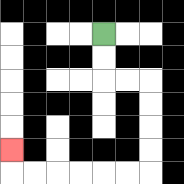{'start': '[4, 1]', 'end': '[0, 6]', 'path_directions': 'D,D,R,R,D,D,D,D,L,L,L,L,L,L,U', 'path_coordinates': '[[4, 1], [4, 2], [4, 3], [5, 3], [6, 3], [6, 4], [6, 5], [6, 6], [6, 7], [5, 7], [4, 7], [3, 7], [2, 7], [1, 7], [0, 7], [0, 6]]'}